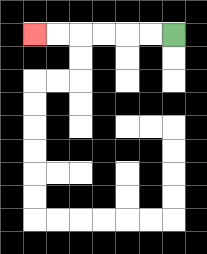{'start': '[7, 1]', 'end': '[1, 1]', 'path_directions': 'L,L,L,L,L,L', 'path_coordinates': '[[7, 1], [6, 1], [5, 1], [4, 1], [3, 1], [2, 1], [1, 1]]'}